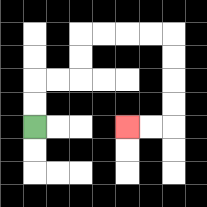{'start': '[1, 5]', 'end': '[5, 5]', 'path_directions': 'U,U,R,R,U,U,R,R,R,R,D,D,D,D,L,L', 'path_coordinates': '[[1, 5], [1, 4], [1, 3], [2, 3], [3, 3], [3, 2], [3, 1], [4, 1], [5, 1], [6, 1], [7, 1], [7, 2], [7, 3], [7, 4], [7, 5], [6, 5], [5, 5]]'}